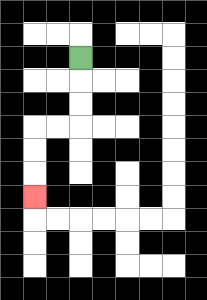{'start': '[3, 2]', 'end': '[1, 8]', 'path_directions': 'D,D,D,L,L,D,D,D', 'path_coordinates': '[[3, 2], [3, 3], [3, 4], [3, 5], [2, 5], [1, 5], [1, 6], [1, 7], [1, 8]]'}